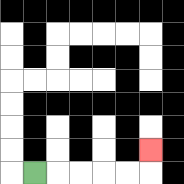{'start': '[1, 7]', 'end': '[6, 6]', 'path_directions': 'R,R,R,R,R,U', 'path_coordinates': '[[1, 7], [2, 7], [3, 7], [4, 7], [5, 7], [6, 7], [6, 6]]'}